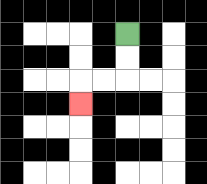{'start': '[5, 1]', 'end': '[3, 4]', 'path_directions': 'D,D,L,L,D', 'path_coordinates': '[[5, 1], [5, 2], [5, 3], [4, 3], [3, 3], [3, 4]]'}